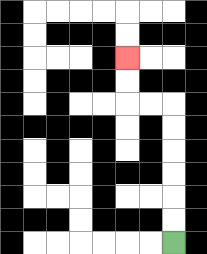{'start': '[7, 10]', 'end': '[5, 2]', 'path_directions': 'U,U,U,U,U,U,L,L,U,U', 'path_coordinates': '[[7, 10], [7, 9], [7, 8], [7, 7], [7, 6], [7, 5], [7, 4], [6, 4], [5, 4], [5, 3], [5, 2]]'}